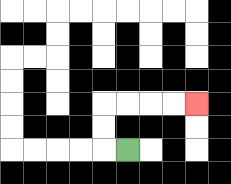{'start': '[5, 6]', 'end': '[8, 4]', 'path_directions': 'L,U,U,R,R,R,R', 'path_coordinates': '[[5, 6], [4, 6], [4, 5], [4, 4], [5, 4], [6, 4], [7, 4], [8, 4]]'}